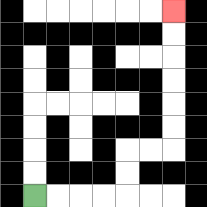{'start': '[1, 8]', 'end': '[7, 0]', 'path_directions': 'R,R,R,R,U,U,R,R,U,U,U,U,U,U', 'path_coordinates': '[[1, 8], [2, 8], [3, 8], [4, 8], [5, 8], [5, 7], [5, 6], [6, 6], [7, 6], [7, 5], [7, 4], [7, 3], [7, 2], [7, 1], [7, 0]]'}